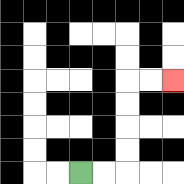{'start': '[3, 7]', 'end': '[7, 3]', 'path_directions': 'R,R,U,U,U,U,R,R', 'path_coordinates': '[[3, 7], [4, 7], [5, 7], [5, 6], [5, 5], [5, 4], [5, 3], [6, 3], [7, 3]]'}